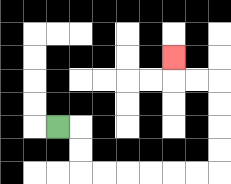{'start': '[2, 5]', 'end': '[7, 2]', 'path_directions': 'R,D,D,R,R,R,R,R,R,U,U,U,U,L,L,U', 'path_coordinates': '[[2, 5], [3, 5], [3, 6], [3, 7], [4, 7], [5, 7], [6, 7], [7, 7], [8, 7], [9, 7], [9, 6], [9, 5], [9, 4], [9, 3], [8, 3], [7, 3], [7, 2]]'}